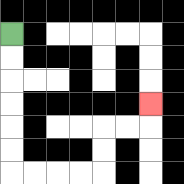{'start': '[0, 1]', 'end': '[6, 4]', 'path_directions': 'D,D,D,D,D,D,R,R,R,R,U,U,R,R,U', 'path_coordinates': '[[0, 1], [0, 2], [0, 3], [0, 4], [0, 5], [0, 6], [0, 7], [1, 7], [2, 7], [3, 7], [4, 7], [4, 6], [4, 5], [5, 5], [6, 5], [6, 4]]'}